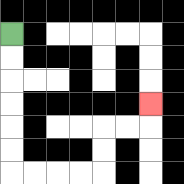{'start': '[0, 1]', 'end': '[6, 4]', 'path_directions': 'D,D,D,D,D,D,R,R,R,R,U,U,R,R,U', 'path_coordinates': '[[0, 1], [0, 2], [0, 3], [0, 4], [0, 5], [0, 6], [0, 7], [1, 7], [2, 7], [3, 7], [4, 7], [4, 6], [4, 5], [5, 5], [6, 5], [6, 4]]'}